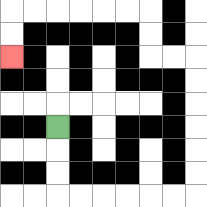{'start': '[2, 5]', 'end': '[0, 2]', 'path_directions': 'D,D,D,R,R,R,R,R,R,U,U,U,U,U,U,L,L,U,U,L,L,L,L,L,L,D,D', 'path_coordinates': '[[2, 5], [2, 6], [2, 7], [2, 8], [3, 8], [4, 8], [5, 8], [6, 8], [7, 8], [8, 8], [8, 7], [8, 6], [8, 5], [8, 4], [8, 3], [8, 2], [7, 2], [6, 2], [6, 1], [6, 0], [5, 0], [4, 0], [3, 0], [2, 0], [1, 0], [0, 0], [0, 1], [0, 2]]'}